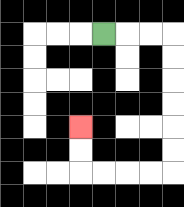{'start': '[4, 1]', 'end': '[3, 5]', 'path_directions': 'R,R,R,D,D,D,D,D,D,L,L,L,L,U,U', 'path_coordinates': '[[4, 1], [5, 1], [6, 1], [7, 1], [7, 2], [7, 3], [7, 4], [7, 5], [7, 6], [7, 7], [6, 7], [5, 7], [4, 7], [3, 7], [3, 6], [3, 5]]'}